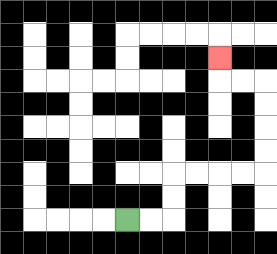{'start': '[5, 9]', 'end': '[9, 2]', 'path_directions': 'R,R,U,U,R,R,R,R,U,U,U,U,L,L,U', 'path_coordinates': '[[5, 9], [6, 9], [7, 9], [7, 8], [7, 7], [8, 7], [9, 7], [10, 7], [11, 7], [11, 6], [11, 5], [11, 4], [11, 3], [10, 3], [9, 3], [9, 2]]'}